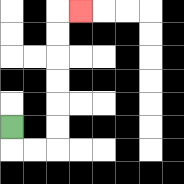{'start': '[0, 5]', 'end': '[3, 0]', 'path_directions': 'D,R,R,U,U,U,U,U,U,R', 'path_coordinates': '[[0, 5], [0, 6], [1, 6], [2, 6], [2, 5], [2, 4], [2, 3], [2, 2], [2, 1], [2, 0], [3, 0]]'}